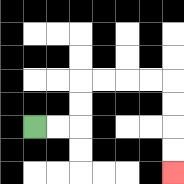{'start': '[1, 5]', 'end': '[7, 7]', 'path_directions': 'R,R,U,U,R,R,R,R,D,D,D,D', 'path_coordinates': '[[1, 5], [2, 5], [3, 5], [3, 4], [3, 3], [4, 3], [5, 3], [6, 3], [7, 3], [7, 4], [7, 5], [7, 6], [7, 7]]'}